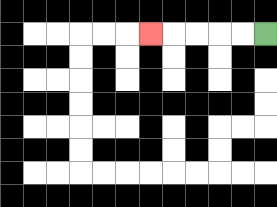{'start': '[11, 1]', 'end': '[6, 1]', 'path_directions': 'L,L,L,L,L', 'path_coordinates': '[[11, 1], [10, 1], [9, 1], [8, 1], [7, 1], [6, 1]]'}